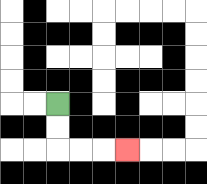{'start': '[2, 4]', 'end': '[5, 6]', 'path_directions': 'D,D,R,R,R', 'path_coordinates': '[[2, 4], [2, 5], [2, 6], [3, 6], [4, 6], [5, 6]]'}